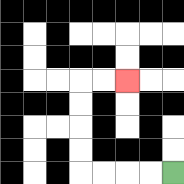{'start': '[7, 7]', 'end': '[5, 3]', 'path_directions': 'L,L,L,L,U,U,U,U,R,R', 'path_coordinates': '[[7, 7], [6, 7], [5, 7], [4, 7], [3, 7], [3, 6], [3, 5], [3, 4], [3, 3], [4, 3], [5, 3]]'}